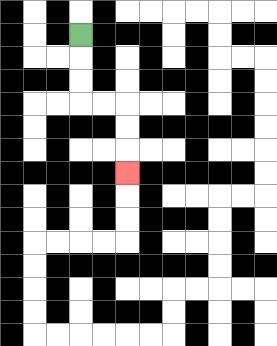{'start': '[3, 1]', 'end': '[5, 7]', 'path_directions': 'D,D,D,R,R,D,D,D', 'path_coordinates': '[[3, 1], [3, 2], [3, 3], [3, 4], [4, 4], [5, 4], [5, 5], [5, 6], [5, 7]]'}